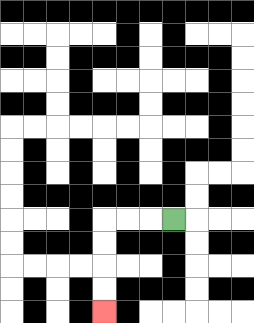{'start': '[7, 9]', 'end': '[4, 13]', 'path_directions': 'L,L,L,D,D,D,D', 'path_coordinates': '[[7, 9], [6, 9], [5, 9], [4, 9], [4, 10], [4, 11], [4, 12], [4, 13]]'}